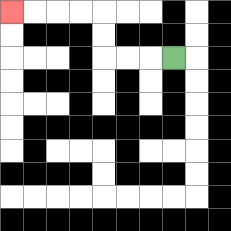{'start': '[7, 2]', 'end': '[0, 0]', 'path_directions': 'L,L,L,U,U,L,L,L,L', 'path_coordinates': '[[7, 2], [6, 2], [5, 2], [4, 2], [4, 1], [4, 0], [3, 0], [2, 0], [1, 0], [0, 0]]'}